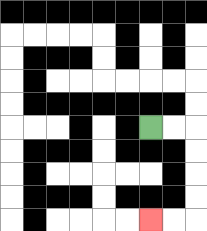{'start': '[6, 5]', 'end': '[6, 9]', 'path_directions': 'R,R,D,D,D,D,L,L', 'path_coordinates': '[[6, 5], [7, 5], [8, 5], [8, 6], [8, 7], [8, 8], [8, 9], [7, 9], [6, 9]]'}